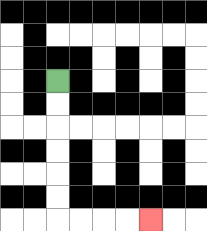{'start': '[2, 3]', 'end': '[6, 9]', 'path_directions': 'D,D,D,D,D,D,R,R,R,R', 'path_coordinates': '[[2, 3], [2, 4], [2, 5], [2, 6], [2, 7], [2, 8], [2, 9], [3, 9], [4, 9], [5, 9], [6, 9]]'}